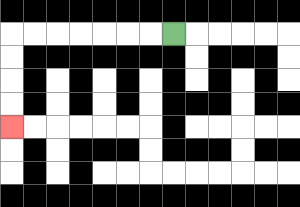{'start': '[7, 1]', 'end': '[0, 5]', 'path_directions': 'L,L,L,L,L,L,L,D,D,D,D', 'path_coordinates': '[[7, 1], [6, 1], [5, 1], [4, 1], [3, 1], [2, 1], [1, 1], [0, 1], [0, 2], [0, 3], [0, 4], [0, 5]]'}